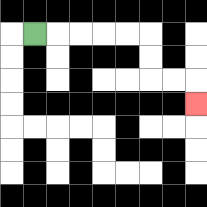{'start': '[1, 1]', 'end': '[8, 4]', 'path_directions': 'R,R,R,R,R,D,D,R,R,D', 'path_coordinates': '[[1, 1], [2, 1], [3, 1], [4, 1], [5, 1], [6, 1], [6, 2], [6, 3], [7, 3], [8, 3], [8, 4]]'}